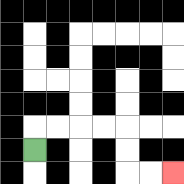{'start': '[1, 6]', 'end': '[7, 7]', 'path_directions': 'U,R,R,R,R,D,D,R,R', 'path_coordinates': '[[1, 6], [1, 5], [2, 5], [3, 5], [4, 5], [5, 5], [5, 6], [5, 7], [6, 7], [7, 7]]'}